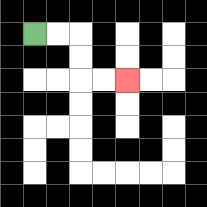{'start': '[1, 1]', 'end': '[5, 3]', 'path_directions': 'R,R,D,D,R,R', 'path_coordinates': '[[1, 1], [2, 1], [3, 1], [3, 2], [3, 3], [4, 3], [5, 3]]'}